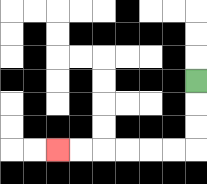{'start': '[8, 3]', 'end': '[2, 6]', 'path_directions': 'D,D,D,L,L,L,L,L,L', 'path_coordinates': '[[8, 3], [8, 4], [8, 5], [8, 6], [7, 6], [6, 6], [5, 6], [4, 6], [3, 6], [2, 6]]'}